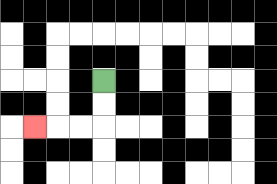{'start': '[4, 3]', 'end': '[1, 5]', 'path_directions': 'D,D,L,L,L', 'path_coordinates': '[[4, 3], [4, 4], [4, 5], [3, 5], [2, 5], [1, 5]]'}